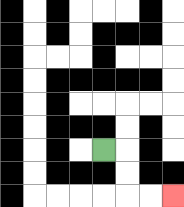{'start': '[4, 6]', 'end': '[7, 8]', 'path_directions': 'R,D,D,R,R', 'path_coordinates': '[[4, 6], [5, 6], [5, 7], [5, 8], [6, 8], [7, 8]]'}